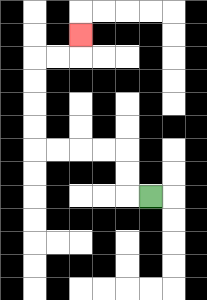{'start': '[6, 8]', 'end': '[3, 1]', 'path_directions': 'L,U,U,L,L,L,L,U,U,U,U,R,R,U', 'path_coordinates': '[[6, 8], [5, 8], [5, 7], [5, 6], [4, 6], [3, 6], [2, 6], [1, 6], [1, 5], [1, 4], [1, 3], [1, 2], [2, 2], [3, 2], [3, 1]]'}